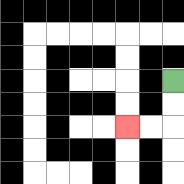{'start': '[7, 3]', 'end': '[5, 5]', 'path_directions': 'D,D,L,L', 'path_coordinates': '[[7, 3], [7, 4], [7, 5], [6, 5], [5, 5]]'}